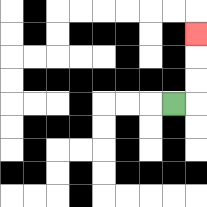{'start': '[7, 4]', 'end': '[8, 1]', 'path_directions': 'R,U,U,U', 'path_coordinates': '[[7, 4], [8, 4], [8, 3], [8, 2], [8, 1]]'}